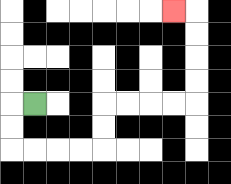{'start': '[1, 4]', 'end': '[7, 0]', 'path_directions': 'L,D,D,R,R,R,R,U,U,R,R,R,R,U,U,U,U,L', 'path_coordinates': '[[1, 4], [0, 4], [0, 5], [0, 6], [1, 6], [2, 6], [3, 6], [4, 6], [4, 5], [4, 4], [5, 4], [6, 4], [7, 4], [8, 4], [8, 3], [8, 2], [8, 1], [8, 0], [7, 0]]'}